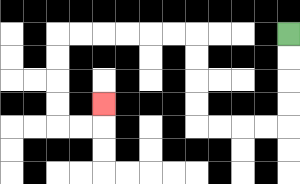{'start': '[12, 1]', 'end': '[4, 4]', 'path_directions': 'D,D,D,D,L,L,L,L,U,U,U,U,L,L,L,L,L,L,D,D,D,D,R,R,U', 'path_coordinates': '[[12, 1], [12, 2], [12, 3], [12, 4], [12, 5], [11, 5], [10, 5], [9, 5], [8, 5], [8, 4], [8, 3], [8, 2], [8, 1], [7, 1], [6, 1], [5, 1], [4, 1], [3, 1], [2, 1], [2, 2], [2, 3], [2, 4], [2, 5], [3, 5], [4, 5], [4, 4]]'}